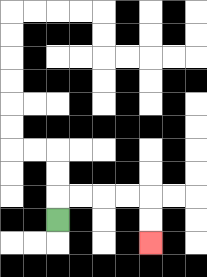{'start': '[2, 9]', 'end': '[6, 10]', 'path_directions': 'U,R,R,R,R,D,D', 'path_coordinates': '[[2, 9], [2, 8], [3, 8], [4, 8], [5, 8], [6, 8], [6, 9], [6, 10]]'}